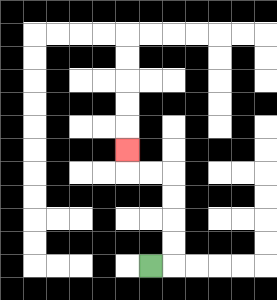{'start': '[6, 11]', 'end': '[5, 6]', 'path_directions': 'R,U,U,U,U,L,L,U', 'path_coordinates': '[[6, 11], [7, 11], [7, 10], [7, 9], [7, 8], [7, 7], [6, 7], [5, 7], [5, 6]]'}